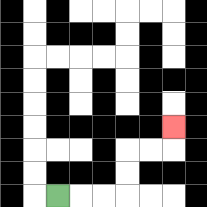{'start': '[2, 8]', 'end': '[7, 5]', 'path_directions': 'R,R,R,U,U,R,R,U', 'path_coordinates': '[[2, 8], [3, 8], [4, 8], [5, 8], [5, 7], [5, 6], [6, 6], [7, 6], [7, 5]]'}